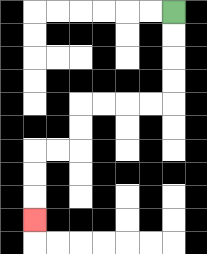{'start': '[7, 0]', 'end': '[1, 9]', 'path_directions': 'D,D,D,D,L,L,L,L,D,D,L,L,D,D,D', 'path_coordinates': '[[7, 0], [7, 1], [7, 2], [7, 3], [7, 4], [6, 4], [5, 4], [4, 4], [3, 4], [3, 5], [3, 6], [2, 6], [1, 6], [1, 7], [1, 8], [1, 9]]'}